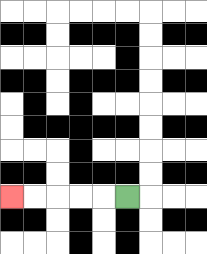{'start': '[5, 8]', 'end': '[0, 8]', 'path_directions': 'L,L,L,L,L', 'path_coordinates': '[[5, 8], [4, 8], [3, 8], [2, 8], [1, 8], [0, 8]]'}